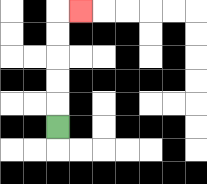{'start': '[2, 5]', 'end': '[3, 0]', 'path_directions': 'U,U,U,U,U,R', 'path_coordinates': '[[2, 5], [2, 4], [2, 3], [2, 2], [2, 1], [2, 0], [3, 0]]'}